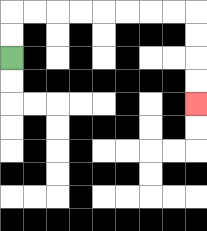{'start': '[0, 2]', 'end': '[8, 4]', 'path_directions': 'U,U,R,R,R,R,R,R,R,R,D,D,D,D', 'path_coordinates': '[[0, 2], [0, 1], [0, 0], [1, 0], [2, 0], [3, 0], [4, 0], [5, 0], [6, 0], [7, 0], [8, 0], [8, 1], [8, 2], [8, 3], [8, 4]]'}